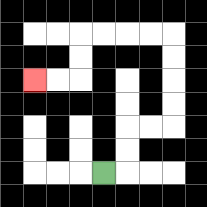{'start': '[4, 7]', 'end': '[1, 3]', 'path_directions': 'R,U,U,R,R,U,U,U,U,L,L,L,L,D,D,L,L', 'path_coordinates': '[[4, 7], [5, 7], [5, 6], [5, 5], [6, 5], [7, 5], [7, 4], [7, 3], [7, 2], [7, 1], [6, 1], [5, 1], [4, 1], [3, 1], [3, 2], [3, 3], [2, 3], [1, 3]]'}